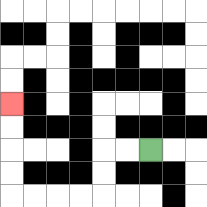{'start': '[6, 6]', 'end': '[0, 4]', 'path_directions': 'L,L,D,D,L,L,L,L,U,U,U,U', 'path_coordinates': '[[6, 6], [5, 6], [4, 6], [4, 7], [4, 8], [3, 8], [2, 8], [1, 8], [0, 8], [0, 7], [0, 6], [0, 5], [0, 4]]'}